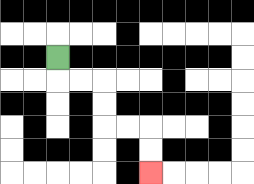{'start': '[2, 2]', 'end': '[6, 7]', 'path_directions': 'D,R,R,D,D,R,R,D,D', 'path_coordinates': '[[2, 2], [2, 3], [3, 3], [4, 3], [4, 4], [4, 5], [5, 5], [6, 5], [6, 6], [6, 7]]'}